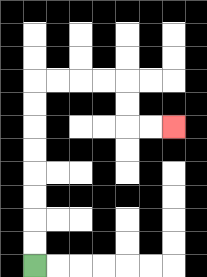{'start': '[1, 11]', 'end': '[7, 5]', 'path_directions': 'U,U,U,U,U,U,U,U,R,R,R,R,D,D,R,R', 'path_coordinates': '[[1, 11], [1, 10], [1, 9], [1, 8], [1, 7], [1, 6], [1, 5], [1, 4], [1, 3], [2, 3], [3, 3], [4, 3], [5, 3], [5, 4], [5, 5], [6, 5], [7, 5]]'}